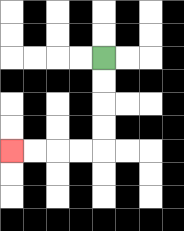{'start': '[4, 2]', 'end': '[0, 6]', 'path_directions': 'D,D,D,D,L,L,L,L', 'path_coordinates': '[[4, 2], [4, 3], [4, 4], [4, 5], [4, 6], [3, 6], [2, 6], [1, 6], [0, 6]]'}